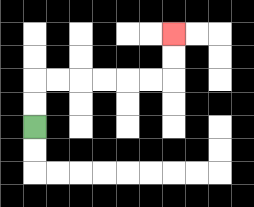{'start': '[1, 5]', 'end': '[7, 1]', 'path_directions': 'U,U,R,R,R,R,R,R,U,U', 'path_coordinates': '[[1, 5], [1, 4], [1, 3], [2, 3], [3, 3], [4, 3], [5, 3], [6, 3], [7, 3], [7, 2], [7, 1]]'}